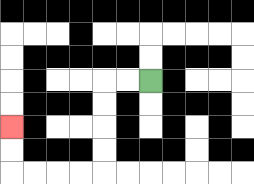{'start': '[6, 3]', 'end': '[0, 5]', 'path_directions': 'L,L,D,D,D,D,L,L,L,L,U,U', 'path_coordinates': '[[6, 3], [5, 3], [4, 3], [4, 4], [4, 5], [4, 6], [4, 7], [3, 7], [2, 7], [1, 7], [0, 7], [0, 6], [0, 5]]'}